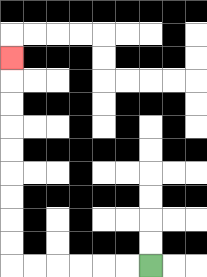{'start': '[6, 11]', 'end': '[0, 2]', 'path_directions': 'L,L,L,L,L,L,U,U,U,U,U,U,U,U,U', 'path_coordinates': '[[6, 11], [5, 11], [4, 11], [3, 11], [2, 11], [1, 11], [0, 11], [0, 10], [0, 9], [0, 8], [0, 7], [0, 6], [0, 5], [0, 4], [0, 3], [0, 2]]'}